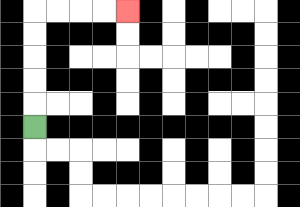{'start': '[1, 5]', 'end': '[5, 0]', 'path_directions': 'U,U,U,U,U,R,R,R,R', 'path_coordinates': '[[1, 5], [1, 4], [1, 3], [1, 2], [1, 1], [1, 0], [2, 0], [3, 0], [4, 0], [5, 0]]'}